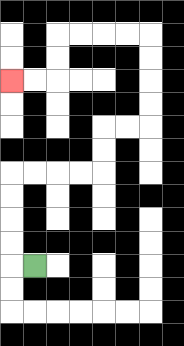{'start': '[1, 11]', 'end': '[0, 3]', 'path_directions': 'L,U,U,U,U,R,R,R,R,U,U,R,R,U,U,U,U,L,L,L,L,D,D,L,L', 'path_coordinates': '[[1, 11], [0, 11], [0, 10], [0, 9], [0, 8], [0, 7], [1, 7], [2, 7], [3, 7], [4, 7], [4, 6], [4, 5], [5, 5], [6, 5], [6, 4], [6, 3], [6, 2], [6, 1], [5, 1], [4, 1], [3, 1], [2, 1], [2, 2], [2, 3], [1, 3], [0, 3]]'}